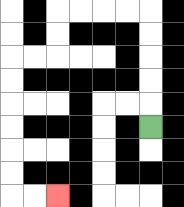{'start': '[6, 5]', 'end': '[2, 8]', 'path_directions': 'U,U,U,U,U,L,L,L,L,D,D,L,L,D,D,D,D,D,D,R,R', 'path_coordinates': '[[6, 5], [6, 4], [6, 3], [6, 2], [6, 1], [6, 0], [5, 0], [4, 0], [3, 0], [2, 0], [2, 1], [2, 2], [1, 2], [0, 2], [0, 3], [0, 4], [0, 5], [0, 6], [0, 7], [0, 8], [1, 8], [2, 8]]'}